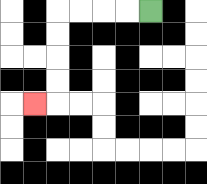{'start': '[6, 0]', 'end': '[1, 4]', 'path_directions': 'L,L,L,L,D,D,D,D,L', 'path_coordinates': '[[6, 0], [5, 0], [4, 0], [3, 0], [2, 0], [2, 1], [2, 2], [2, 3], [2, 4], [1, 4]]'}